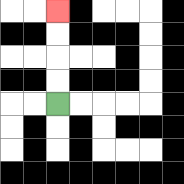{'start': '[2, 4]', 'end': '[2, 0]', 'path_directions': 'U,U,U,U', 'path_coordinates': '[[2, 4], [2, 3], [2, 2], [2, 1], [2, 0]]'}